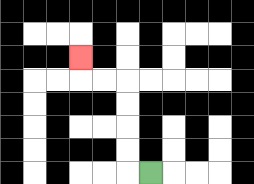{'start': '[6, 7]', 'end': '[3, 2]', 'path_directions': 'L,U,U,U,U,L,L,U', 'path_coordinates': '[[6, 7], [5, 7], [5, 6], [5, 5], [5, 4], [5, 3], [4, 3], [3, 3], [3, 2]]'}